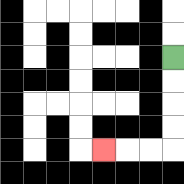{'start': '[7, 2]', 'end': '[4, 6]', 'path_directions': 'D,D,D,D,L,L,L', 'path_coordinates': '[[7, 2], [7, 3], [7, 4], [7, 5], [7, 6], [6, 6], [5, 6], [4, 6]]'}